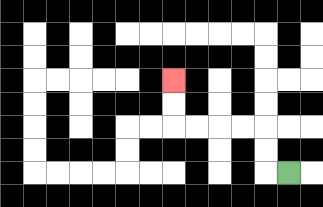{'start': '[12, 7]', 'end': '[7, 3]', 'path_directions': 'L,U,U,L,L,L,L,U,U', 'path_coordinates': '[[12, 7], [11, 7], [11, 6], [11, 5], [10, 5], [9, 5], [8, 5], [7, 5], [7, 4], [7, 3]]'}